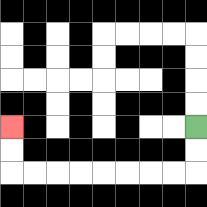{'start': '[8, 5]', 'end': '[0, 5]', 'path_directions': 'D,D,L,L,L,L,L,L,L,L,U,U', 'path_coordinates': '[[8, 5], [8, 6], [8, 7], [7, 7], [6, 7], [5, 7], [4, 7], [3, 7], [2, 7], [1, 7], [0, 7], [0, 6], [0, 5]]'}